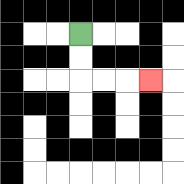{'start': '[3, 1]', 'end': '[6, 3]', 'path_directions': 'D,D,R,R,R', 'path_coordinates': '[[3, 1], [3, 2], [3, 3], [4, 3], [5, 3], [6, 3]]'}